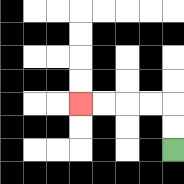{'start': '[7, 6]', 'end': '[3, 4]', 'path_directions': 'U,U,L,L,L,L', 'path_coordinates': '[[7, 6], [7, 5], [7, 4], [6, 4], [5, 4], [4, 4], [3, 4]]'}